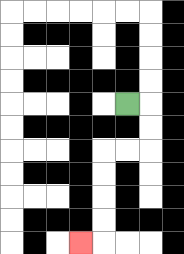{'start': '[5, 4]', 'end': '[3, 10]', 'path_directions': 'R,D,D,L,L,D,D,D,D,L', 'path_coordinates': '[[5, 4], [6, 4], [6, 5], [6, 6], [5, 6], [4, 6], [4, 7], [4, 8], [4, 9], [4, 10], [3, 10]]'}